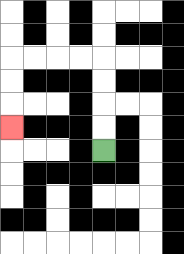{'start': '[4, 6]', 'end': '[0, 5]', 'path_directions': 'U,U,U,U,L,L,L,L,D,D,D', 'path_coordinates': '[[4, 6], [4, 5], [4, 4], [4, 3], [4, 2], [3, 2], [2, 2], [1, 2], [0, 2], [0, 3], [0, 4], [0, 5]]'}